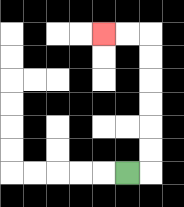{'start': '[5, 7]', 'end': '[4, 1]', 'path_directions': 'R,U,U,U,U,U,U,L,L', 'path_coordinates': '[[5, 7], [6, 7], [6, 6], [6, 5], [6, 4], [6, 3], [6, 2], [6, 1], [5, 1], [4, 1]]'}